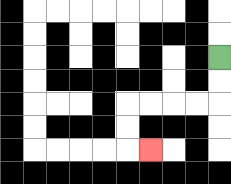{'start': '[9, 2]', 'end': '[6, 6]', 'path_directions': 'D,D,L,L,L,L,D,D,R', 'path_coordinates': '[[9, 2], [9, 3], [9, 4], [8, 4], [7, 4], [6, 4], [5, 4], [5, 5], [5, 6], [6, 6]]'}